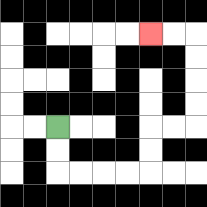{'start': '[2, 5]', 'end': '[6, 1]', 'path_directions': 'D,D,R,R,R,R,U,U,R,R,U,U,U,U,L,L', 'path_coordinates': '[[2, 5], [2, 6], [2, 7], [3, 7], [4, 7], [5, 7], [6, 7], [6, 6], [6, 5], [7, 5], [8, 5], [8, 4], [8, 3], [8, 2], [8, 1], [7, 1], [6, 1]]'}